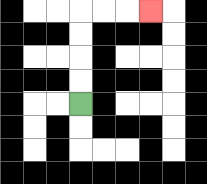{'start': '[3, 4]', 'end': '[6, 0]', 'path_directions': 'U,U,U,U,R,R,R', 'path_coordinates': '[[3, 4], [3, 3], [3, 2], [3, 1], [3, 0], [4, 0], [5, 0], [6, 0]]'}